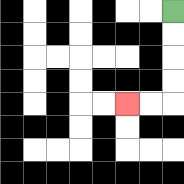{'start': '[7, 0]', 'end': '[5, 4]', 'path_directions': 'D,D,D,D,L,L', 'path_coordinates': '[[7, 0], [7, 1], [7, 2], [7, 3], [7, 4], [6, 4], [5, 4]]'}